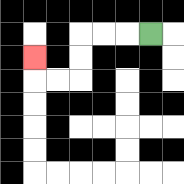{'start': '[6, 1]', 'end': '[1, 2]', 'path_directions': 'L,L,L,D,D,L,L,U', 'path_coordinates': '[[6, 1], [5, 1], [4, 1], [3, 1], [3, 2], [3, 3], [2, 3], [1, 3], [1, 2]]'}